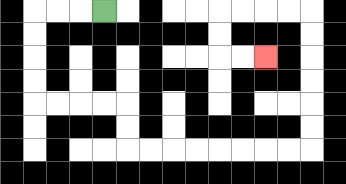{'start': '[4, 0]', 'end': '[11, 2]', 'path_directions': 'L,L,L,D,D,D,D,R,R,R,R,D,D,R,R,R,R,R,R,R,R,U,U,U,U,U,U,L,L,L,L,D,D,R,R', 'path_coordinates': '[[4, 0], [3, 0], [2, 0], [1, 0], [1, 1], [1, 2], [1, 3], [1, 4], [2, 4], [3, 4], [4, 4], [5, 4], [5, 5], [5, 6], [6, 6], [7, 6], [8, 6], [9, 6], [10, 6], [11, 6], [12, 6], [13, 6], [13, 5], [13, 4], [13, 3], [13, 2], [13, 1], [13, 0], [12, 0], [11, 0], [10, 0], [9, 0], [9, 1], [9, 2], [10, 2], [11, 2]]'}